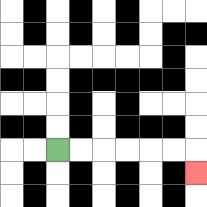{'start': '[2, 6]', 'end': '[8, 7]', 'path_directions': 'R,R,R,R,R,R,D', 'path_coordinates': '[[2, 6], [3, 6], [4, 6], [5, 6], [6, 6], [7, 6], [8, 6], [8, 7]]'}